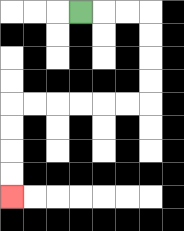{'start': '[3, 0]', 'end': '[0, 8]', 'path_directions': 'R,R,R,D,D,D,D,L,L,L,L,L,L,D,D,D,D', 'path_coordinates': '[[3, 0], [4, 0], [5, 0], [6, 0], [6, 1], [6, 2], [6, 3], [6, 4], [5, 4], [4, 4], [3, 4], [2, 4], [1, 4], [0, 4], [0, 5], [0, 6], [0, 7], [0, 8]]'}